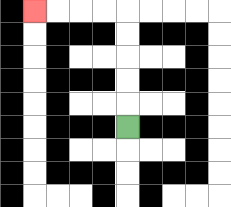{'start': '[5, 5]', 'end': '[1, 0]', 'path_directions': 'U,U,U,U,U,L,L,L,L', 'path_coordinates': '[[5, 5], [5, 4], [5, 3], [5, 2], [5, 1], [5, 0], [4, 0], [3, 0], [2, 0], [1, 0]]'}